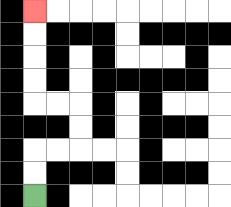{'start': '[1, 8]', 'end': '[1, 0]', 'path_directions': 'U,U,R,R,U,U,L,L,U,U,U,U', 'path_coordinates': '[[1, 8], [1, 7], [1, 6], [2, 6], [3, 6], [3, 5], [3, 4], [2, 4], [1, 4], [1, 3], [1, 2], [1, 1], [1, 0]]'}